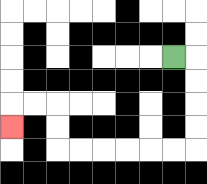{'start': '[7, 2]', 'end': '[0, 5]', 'path_directions': 'R,D,D,D,D,L,L,L,L,L,L,U,U,L,L,D', 'path_coordinates': '[[7, 2], [8, 2], [8, 3], [8, 4], [8, 5], [8, 6], [7, 6], [6, 6], [5, 6], [4, 6], [3, 6], [2, 6], [2, 5], [2, 4], [1, 4], [0, 4], [0, 5]]'}